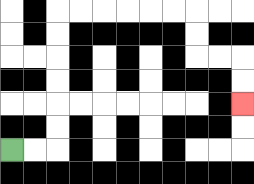{'start': '[0, 6]', 'end': '[10, 4]', 'path_directions': 'R,R,U,U,U,U,U,U,R,R,R,R,R,R,D,D,R,R,D,D', 'path_coordinates': '[[0, 6], [1, 6], [2, 6], [2, 5], [2, 4], [2, 3], [2, 2], [2, 1], [2, 0], [3, 0], [4, 0], [5, 0], [6, 0], [7, 0], [8, 0], [8, 1], [8, 2], [9, 2], [10, 2], [10, 3], [10, 4]]'}